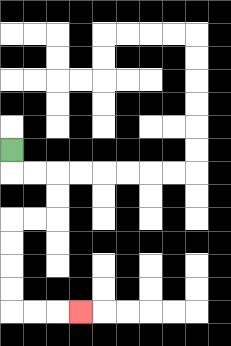{'start': '[0, 6]', 'end': '[3, 13]', 'path_directions': 'D,R,R,D,D,L,L,D,D,D,D,R,R,R', 'path_coordinates': '[[0, 6], [0, 7], [1, 7], [2, 7], [2, 8], [2, 9], [1, 9], [0, 9], [0, 10], [0, 11], [0, 12], [0, 13], [1, 13], [2, 13], [3, 13]]'}